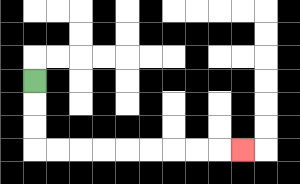{'start': '[1, 3]', 'end': '[10, 6]', 'path_directions': 'D,D,D,R,R,R,R,R,R,R,R,R', 'path_coordinates': '[[1, 3], [1, 4], [1, 5], [1, 6], [2, 6], [3, 6], [4, 6], [5, 6], [6, 6], [7, 6], [8, 6], [9, 6], [10, 6]]'}